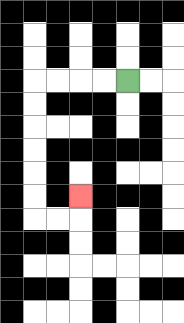{'start': '[5, 3]', 'end': '[3, 8]', 'path_directions': 'L,L,L,L,D,D,D,D,D,D,R,R,U', 'path_coordinates': '[[5, 3], [4, 3], [3, 3], [2, 3], [1, 3], [1, 4], [1, 5], [1, 6], [1, 7], [1, 8], [1, 9], [2, 9], [3, 9], [3, 8]]'}